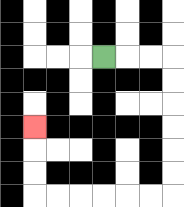{'start': '[4, 2]', 'end': '[1, 5]', 'path_directions': 'R,R,R,D,D,D,D,D,D,L,L,L,L,L,L,U,U,U', 'path_coordinates': '[[4, 2], [5, 2], [6, 2], [7, 2], [7, 3], [7, 4], [7, 5], [7, 6], [7, 7], [7, 8], [6, 8], [5, 8], [4, 8], [3, 8], [2, 8], [1, 8], [1, 7], [1, 6], [1, 5]]'}